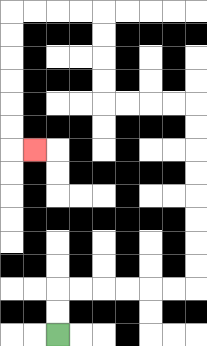{'start': '[2, 14]', 'end': '[1, 6]', 'path_directions': 'U,U,R,R,R,R,R,R,U,U,U,U,U,U,U,U,L,L,L,L,U,U,U,U,L,L,L,L,D,D,D,D,D,D,R', 'path_coordinates': '[[2, 14], [2, 13], [2, 12], [3, 12], [4, 12], [5, 12], [6, 12], [7, 12], [8, 12], [8, 11], [8, 10], [8, 9], [8, 8], [8, 7], [8, 6], [8, 5], [8, 4], [7, 4], [6, 4], [5, 4], [4, 4], [4, 3], [4, 2], [4, 1], [4, 0], [3, 0], [2, 0], [1, 0], [0, 0], [0, 1], [0, 2], [0, 3], [0, 4], [0, 5], [0, 6], [1, 6]]'}